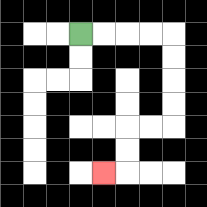{'start': '[3, 1]', 'end': '[4, 7]', 'path_directions': 'R,R,R,R,D,D,D,D,L,L,D,D,L', 'path_coordinates': '[[3, 1], [4, 1], [5, 1], [6, 1], [7, 1], [7, 2], [7, 3], [7, 4], [7, 5], [6, 5], [5, 5], [5, 6], [5, 7], [4, 7]]'}